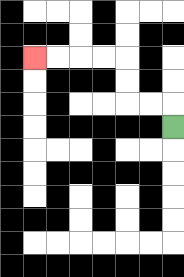{'start': '[7, 5]', 'end': '[1, 2]', 'path_directions': 'U,L,L,U,U,L,L,L,L', 'path_coordinates': '[[7, 5], [7, 4], [6, 4], [5, 4], [5, 3], [5, 2], [4, 2], [3, 2], [2, 2], [1, 2]]'}